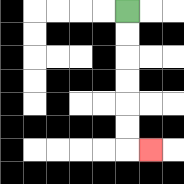{'start': '[5, 0]', 'end': '[6, 6]', 'path_directions': 'D,D,D,D,D,D,R', 'path_coordinates': '[[5, 0], [5, 1], [5, 2], [5, 3], [5, 4], [5, 5], [5, 6], [6, 6]]'}